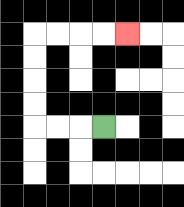{'start': '[4, 5]', 'end': '[5, 1]', 'path_directions': 'L,L,L,U,U,U,U,R,R,R,R', 'path_coordinates': '[[4, 5], [3, 5], [2, 5], [1, 5], [1, 4], [1, 3], [1, 2], [1, 1], [2, 1], [3, 1], [4, 1], [5, 1]]'}